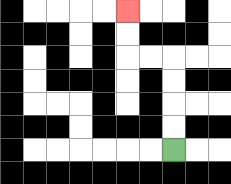{'start': '[7, 6]', 'end': '[5, 0]', 'path_directions': 'U,U,U,U,L,L,U,U', 'path_coordinates': '[[7, 6], [7, 5], [7, 4], [7, 3], [7, 2], [6, 2], [5, 2], [5, 1], [5, 0]]'}